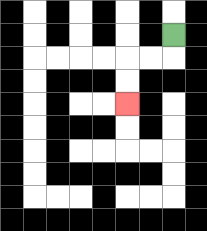{'start': '[7, 1]', 'end': '[5, 4]', 'path_directions': 'D,L,L,D,D', 'path_coordinates': '[[7, 1], [7, 2], [6, 2], [5, 2], [5, 3], [5, 4]]'}